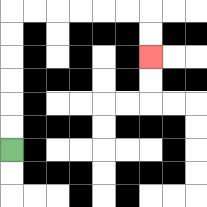{'start': '[0, 6]', 'end': '[6, 2]', 'path_directions': 'U,U,U,U,U,U,R,R,R,R,R,R,D,D', 'path_coordinates': '[[0, 6], [0, 5], [0, 4], [0, 3], [0, 2], [0, 1], [0, 0], [1, 0], [2, 0], [3, 0], [4, 0], [5, 0], [6, 0], [6, 1], [6, 2]]'}